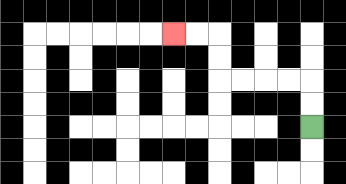{'start': '[13, 5]', 'end': '[7, 1]', 'path_directions': 'U,U,L,L,L,L,U,U,L,L', 'path_coordinates': '[[13, 5], [13, 4], [13, 3], [12, 3], [11, 3], [10, 3], [9, 3], [9, 2], [9, 1], [8, 1], [7, 1]]'}